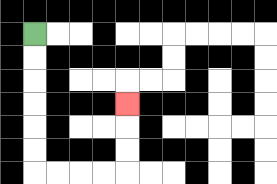{'start': '[1, 1]', 'end': '[5, 4]', 'path_directions': 'D,D,D,D,D,D,R,R,R,R,U,U,U', 'path_coordinates': '[[1, 1], [1, 2], [1, 3], [1, 4], [1, 5], [1, 6], [1, 7], [2, 7], [3, 7], [4, 7], [5, 7], [5, 6], [5, 5], [5, 4]]'}